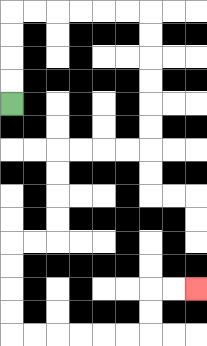{'start': '[0, 4]', 'end': '[8, 12]', 'path_directions': 'U,U,U,U,R,R,R,R,R,R,D,D,D,D,D,D,L,L,L,L,D,D,D,D,L,L,D,D,D,D,R,R,R,R,R,R,U,U,R,R', 'path_coordinates': '[[0, 4], [0, 3], [0, 2], [0, 1], [0, 0], [1, 0], [2, 0], [3, 0], [4, 0], [5, 0], [6, 0], [6, 1], [6, 2], [6, 3], [6, 4], [6, 5], [6, 6], [5, 6], [4, 6], [3, 6], [2, 6], [2, 7], [2, 8], [2, 9], [2, 10], [1, 10], [0, 10], [0, 11], [0, 12], [0, 13], [0, 14], [1, 14], [2, 14], [3, 14], [4, 14], [5, 14], [6, 14], [6, 13], [6, 12], [7, 12], [8, 12]]'}